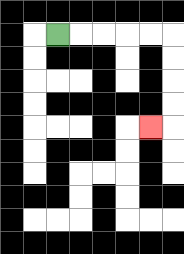{'start': '[2, 1]', 'end': '[6, 5]', 'path_directions': 'R,R,R,R,R,D,D,D,D,L', 'path_coordinates': '[[2, 1], [3, 1], [4, 1], [5, 1], [6, 1], [7, 1], [7, 2], [7, 3], [7, 4], [7, 5], [6, 5]]'}